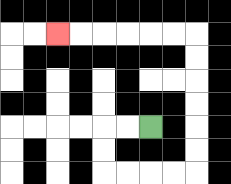{'start': '[6, 5]', 'end': '[2, 1]', 'path_directions': 'L,L,D,D,R,R,R,R,U,U,U,U,U,U,L,L,L,L,L,L', 'path_coordinates': '[[6, 5], [5, 5], [4, 5], [4, 6], [4, 7], [5, 7], [6, 7], [7, 7], [8, 7], [8, 6], [8, 5], [8, 4], [8, 3], [8, 2], [8, 1], [7, 1], [6, 1], [5, 1], [4, 1], [3, 1], [2, 1]]'}